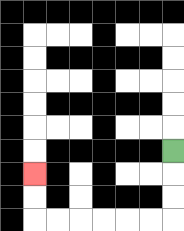{'start': '[7, 6]', 'end': '[1, 7]', 'path_directions': 'D,D,D,L,L,L,L,L,L,U,U', 'path_coordinates': '[[7, 6], [7, 7], [7, 8], [7, 9], [6, 9], [5, 9], [4, 9], [3, 9], [2, 9], [1, 9], [1, 8], [1, 7]]'}